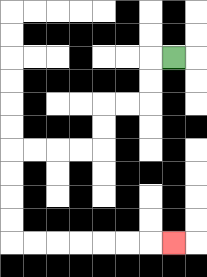{'start': '[7, 2]', 'end': '[7, 10]', 'path_directions': 'L,D,D,L,L,D,D,L,L,L,L,D,D,D,D,R,R,R,R,R,R,R', 'path_coordinates': '[[7, 2], [6, 2], [6, 3], [6, 4], [5, 4], [4, 4], [4, 5], [4, 6], [3, 6], [2, 6], [1, 6], [0, 6], [0, 7], [0, 8], [0, 9], [0, 10], [1, 10], [2, 10], [3, 10], [4, 10], [5, 10], [6, 10], [7, 10]]'}